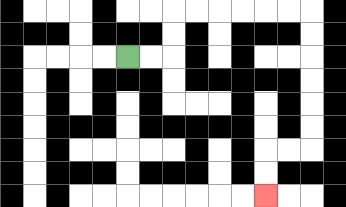{'start': '[5, 2]', 'end': '[11, 8]', 'path_directions': 'R,R,U,U,R,R,R,R,R,R,D,D,D,D,D,D,L,L,D,D', 'path_coordinates': '[[5, 2], [6, 2], [7, 2], [7, 1], [7, 0], [8, 0], [9, 0], [10, 0], [11, 0], [12, 0], [13, 0], [13, 1], [13, 2], [13, 3], [13, 4], [13, 5], [13, 6], [12, 6], [11, 6], [11, 7], [11, 8]]'}